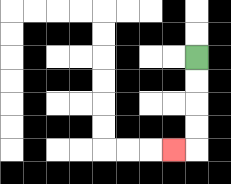{'start': '[8, 2]', 'end': '[7, 6]', 'path_directions': 'D,D,D,D,L', 'path_coordinates': '[[8, 2], [8, 3], [8, 4], [8, 5], [8, 6], [7, 6]]'}